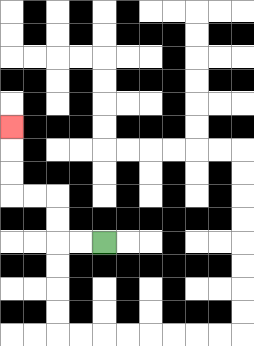{'start': '[4, 10]', 'end': '[0, 5]', 'path_directions': 'L,L,U,U,L,L,U,U,U', 'path_coordinates': '[[4, 10], [3, 10], [2, 10], [2, 9], [2, 8], [1, 8], [0, 8], [0, 7], [0, 6], [0, 5]]'}